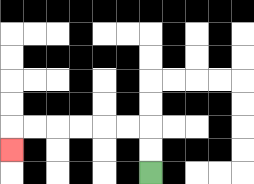{'start': '[6, 7]', 'end': '[0, 6]', 'path_directions': 'U,U,L,L,L,L,L,L,D', 'path_coordinates': '[[6, 7], [6, 6], [6, 5], [5, 5], [4, 5], [3, 5], [2, 5], [1, 5], [0, 5], [0, 6]]'}